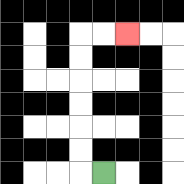{'start': '[4, 7]', 'end': '[5, 1]', 'path_directions': 'L,U,U,U,U,U,U,R,R', 'path_coordinates': '[[4, 7], [3, 7], [3, 6], [3, 5], [3, 4], [3, 3], [3, 2], [3, 1], [4, 1], [5, 1]]'}